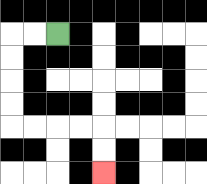{'start': '[2, 1]', 'end': '[4, 7]', 'path_directions': 'L,L,D,D,D,D,R,R,R,R,D,D', 'path_coordinates': '[[2, 1], [1, 1], [0, 1], [0, 2], [0, 3], [0, 4], [0, 5], [1, 5], [2, 5], [3, 5], [4, 5], [4, 6], [4, 7]]'}